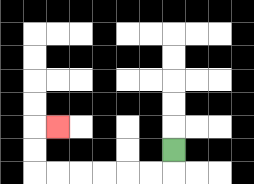{'start': '[7, 6]', 'end': '[2, 5]', 'path_directions': 'D,L,L,L,L,L,L,U,U,R', 'path_coordinates': '[[7, 6], [7, 7], [6, 7], [5, 7], [4, 7], [3, 7], [2, 7], [1, 7], [1, 6], [1, 5], [2, 5]]'}